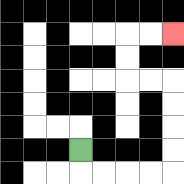{'start': '[3, 6]', 'end': '[7, 1]', 'path_directions': 'D,R,R,R,R,U,U,U,U,L,L,U,U,R,R', 'path_coordinates': '[[3, 6], [3, 7], [4, 7], [5, 7], [6, 7], [7, 7], [7, 6], [7, 5], [7, 4], [7, 3], [6, 3], [5, 3], [5, 2], [5, 1], [6, 1], [7, 1]]'}